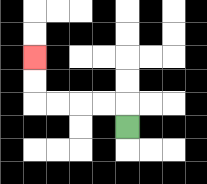{'start': '[5, 5]', 'end': '[1, 2]', 'path_directions': 'U,L,L,L,L,U,U', 'path_coordinates': '[[5, 5], [5, 4], [4, 4], [3, 4], [2, 4], [1, 4], [1, 3], [1, 2]]'}